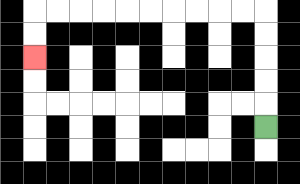{'start': '[11, 5]', 'end': '[1, 2]', 'path_directions': 'U,U,U,U,U,L,L,L,L,L,L,L,L,L,L,D,D', 'path_coordinates': '[[11, 5], [11, 4], [11, 3], [11, 2], [11, 1], [11, 0], [10, 0], [9, 0], [8, 0], [7, 0], [6, 0], [5, 0], [4, 0], [3, 0], [2, 0], [1, 0], [1, 1], [1, 2]]'}